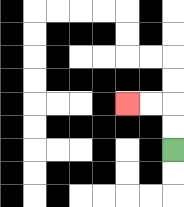{'start': '[7, 6]', 'end': '[5, 4]', 'path_directions': 'U,U,L,L', 'path_coordinates': '[[7, 6], [7, 5], [7, 4], [6, 4], [5, 4]]'}